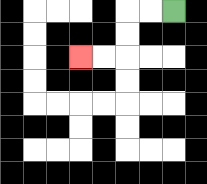{'start': '[7, 0]', 'end': '[3, 2]', 'path_directions': 'L,L,D,D,L,L', 'path_coordinates': '[[7, 0], [6, 0], [5, 0], [5, 1], [5, 2], [4, 2], [3, 2]]'}